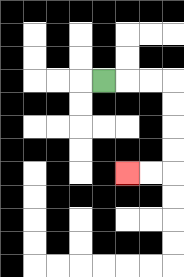{'start': '[4, 3]', 'end': '[5, 7]', 'path_directions': 'R,R,R,D,D,D,D,L,L', 'path_coordinates': '[[4, 3], [5, 3], [6, 3], [7, 3], [7, 4], [7, 5], [7, 6], [7, 7], [6, 7], [5, 7]]'}